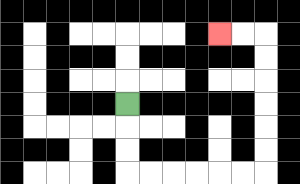{'start': '[5, 4]', 'end': '[9, 1]', 'path_directions': 'D,D,D,R,R,R,R,R,R,U,U,U,U,U,U,L,L', 'path_coordinates': '[[5, 4], [5, 5], [5, 6], [5, 7], [6, 7], [7, 7], [8, 7], [9, 7], [10, 7], [11, 7], [11, 6], [11, 5], [11, 4], [11, 3], [11, 2], [11, 1], [10, 1], [9, 1]]'}